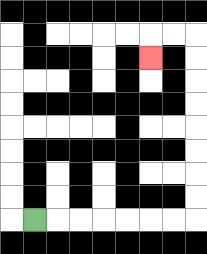{'start': '[1, 9]', 'end': '[6, 2]', 'path_directions': 'R,R,R,R,R,R,R,U,U,U,U,U,U,U,U,L,L,D', 'path_coordinates': '[[1, 9], [2, 9], [3, 9], [4, 9], [5, 9], [6, 9], [7, 9], [8, 9], [8, 8], [8, 7], [8, 6], [8, 5], [8, 4], [8, 3], [8, 2], [8, 1], [7, 1], [6, 1], [6, 2]]'}